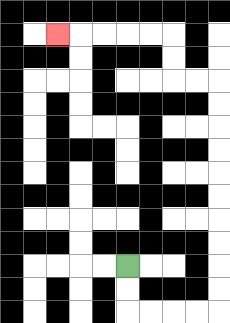{'start': '[5, 11]', 'end': '[2, 1]', 'path_directions': 'D,D,R,R,R,R,U,U,U,U,U,U,U,U,U,U,L,L,U,U,L,L,L,L,L', 'path_coordinates': '[[5, 11], [5, 12], [5, 13], [6, 13], [7, 13], [8, 13], [9, 13], [9, 12], [9, 11], [9, 10], [9, 9], [9, 8], [9, 7], [9, 6], [9, 5], [9, 4], [9, 3], [8, 3], [7, 3], [7, 2], [7, 1], [6, 1], [5, 1], [4, 1], [3, 1], [2, 1]]'}